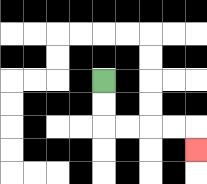{'start': '[4, 3]', 'end': '[8, 6]', 'path_directions': 'D,D,R,R,R,R,D', 'path_coordinates': '[[4, 3], [4, 4], [4, 5], [5, 5], [6, 5], [7, 5], [8, 5], [8, 6]]'}